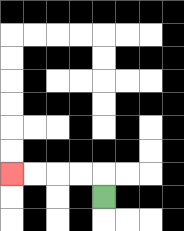{'start': '[4, 8]', 'end': '[0, 7]', 'path_directions': 'U,L,L,L,L', 'path_coordinates': '[[4, 8], [4, 7], [3, 7], [2, 7], [1, 7], [0, 7]]'}